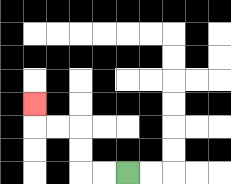{'start': '[5, 7]', 'end': '[1, 4]', 'path_directions': 'L,L,U,U,L,L,U', 'path_coordinates': '[[5, 7], [4, 7], [3, 7], [3, 6], [3, 5], [2, 5], [1, 5], [1, 4]]'}